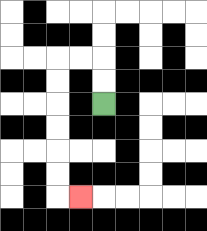{'start': '[4, 4]', 'end': '[3, 8]', 'path_directions': 'U,U,L,L,D,D,D,D,D,D,R', 'path_coordinates': '[[4, 4], [4, 3], [4, 2], [3, 2], [2, 2], [2, 3], [2, 4], [2, 5], [2, 6], [2, 7], [2, 8], [3, 8]]'}